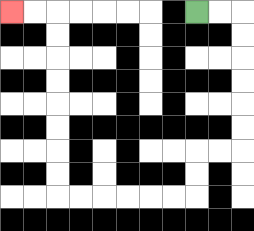{'start': '[8, 0]', 'end': '[0, 0]', 'path_directions': 'R,R,D,D,D,D,D,D,L,L,D,D,L,L,L,L,L,L,U,U,U,U,U,U,U,U,L,L', 'path_coordinates': '[[8, 0], [9, 0], [10, 0], [10, 1], [10, 2], [10, 3], [10, 4], [10, 5], [10, 6], [9, 6], [8, 6], [8, 7], [8, 8], [7, 8], [6, 8], [5, 8], [4, 8], [3, 8], [2, 8], [2, 7], [2, 6], [2, 5], [2, 4], [2, 3], [2, 2], [2, 1], [2, 0], [1, 0], [0, 0]]'}